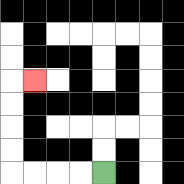{'start': '[4, 7]', 'end': '[1, 3]', 'path_directions': 'L,L,L,L,U,U,U,U,R', 'path_coordinates': '[[4, 7], [3, 7], [2, 7], [1, 7], [0, 7], [0, 6], [0, 5], [0, 4], [0, 3], [1, 3]]'}